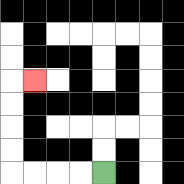{'start': '[4, 7]', 'end': '[1, 3]', 'path_directions': 'L,L,L,L,U,U,U,U,R', 'path_coordinates': '[[4, 7], [3, 7], [2, 7], [1, 7], [0, 7], [0, 6], [0, 5], [0, 4], [0, 3], [1, 3]]'}